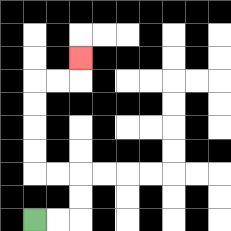{'start': '[1, 9]', 'end': '[3, 2]', 'path_directions': 'R,R,U,U,L,L,U,U,U,U,R,R,U', 'path_coordinates': '[[1, 9], [2, 9], [3, 9], [3, 8], [3, 7], [2, 7], [1, 7], [1, 6], [1, 5], [1, 4], [1, 3], [2, 3], [3, 3], [3, 2]]'}